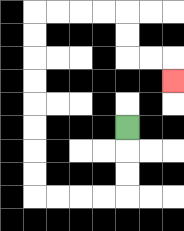{'start': '[5, 5]', 'end': '[7, 3]', 'path_directions': 'D,D,D,L,L,L,L,U,U,U,U,U,U,U,U,R,R,R,R,D,D,R,R,D', 'path_coordinates': '[[5, 5], [5, 6], [5, 7], [5, 8], [4, 8], [3, 8], [2, 8], [1, 8], [1, 7], [1, 6], [1, 5], [1, 4], [1, 3], [1, 2], [1, 1], [1, 0], [2, 0], [3, 0], [4, 0], [5, 0], [5, 1], [5, 2], [6, 2], [7, 2], [7, 3]]'}